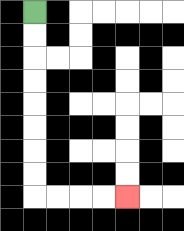{'start': '[1, 0]', 'end': '[5, 8]', 'path_directions': 'D,D,D,D,D,D,D,D,R,R,R,R', 'path_coordinates': '[[1, 0], [1, 1], [1, 2], [1, 3], [1, 4], [1, 5], [1, 6], [1, 7], [1, 8], [2, 8], [3, 8], [4, 8], [5, 8]]'}